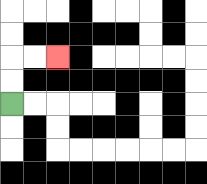{'start': '[0, 4]', 'end': '[2, 2]', 'path_directions': 'U,U,R,R', 'path_coordinates': '[[0, 4], [0, 3], [0, 2], [1, 2], [2, 2]]'}